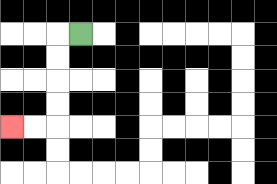{'start': '[3, 1]', 'end': '[0, 5]', 'path_directions': 'L,D,D,D,D,L,L', 'path_coordinates': '[[3, 1], [2, 1], [2, 2], [2, 3], [2, 4], [2, 5], [1, 5], [0, 5]]'}